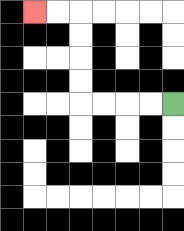{'start': '[7, 4]', 'end': '[1, 0]', 'path_directions': 'L,L,L,L,U,U,U,U,L,L', 'path_coordinates': '[[7, 4], [6, 4], [5, 4], [4, 4], [3, 4], [3, 3], [3, 2], [3, 1], [3, 0], [2, 0], [1, 0]]'}